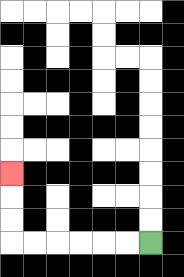{'start': '[6, 10]', 'end': '[0, 7]', 'path_directions': 'L,L,L,L,L,L,U,U,U', 'path_coordinates': '[[6, 10], [5, 10], [4, 10], [3, 10], [2, 10], [1, 10], [0, 10], [0, 9], [0, 8], [0, 7]]'}